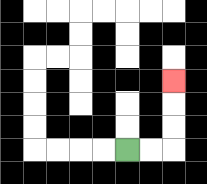{'start': '[5, 6]', 'end': '[7, 3]', 'path_directions': 'R,R,U,U,U', 'path_coordinates': '[[5, 6], [6, 6], [7, 6], [7, 5], [7, 4], [7, 3]]'}